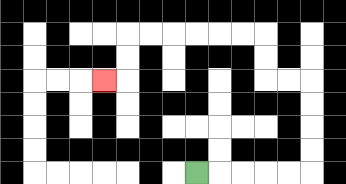{'start': '[8, 7]', 'end': '[4, 3]', 'path_directions': 'R,R,R,R,R,U,U,U,U,L,L,U,U,L,L,L,L,L,L,D,D,L', 'path_coordinates': '[[8, 7], [9, 7], [10, 7], [11, 7], [12, 7], [13, 7], [13, 6], [13, 5], [13, 4], [13, 3], [12, 3], [11, 3], [11, 2], [11, 1], [10, 1], [9, 1], [8, 1], [7, 1], [6, 1], [5, 1], [5, 2], [5, 3], [4, 3]]'}